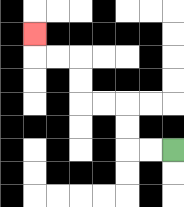{'start': '[7, 6]', 'end': '[1, 1]', 'path_directions': 'L,L,U,U,L,L,U,U,L,L,U', 'path_coordinates': '[[7, 6], [6, 6], [5, 6], [5, 5], [5, 4], [4, 4], [3, 4], [3, 3], [3, 2], [2, 2], [1, 2], [1, 1]]'}